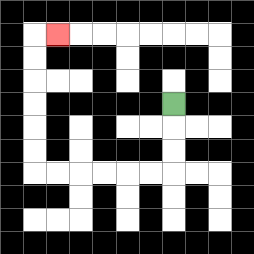{'start': '[7, 4]', 'end': '[2, 1]', 'path_directions': 'D,D,D,L,L,L,L,L,L,U,U,U,U,U,U,R', 'path_coordinates': '[[7, 4], [7, 5], [7, 6], [7, 7], [6, 7], [5, 7], [4, 7], [3, 7], [2, 7], [1, 7], [1, 6], [1, 5], [1, 4], [1, 3], [1, 2], [1, 1], [2, 1]]'}